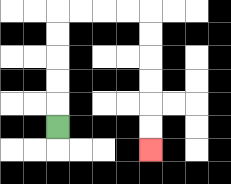{'start': '[2, 5]', 'end': '[6, 6]', 'path_directions': 'U,U,U,U,U,R,R,R,R,D,D,D,D,D,D', 'path_coordinates': '[[2, 5], [2, 4], [2, 3], [2, 2], [2, 1], [2, 0], [3, 0], [4, 0], [5, 0], [6, 0], [6, 1], [6, 2], [6, 3], [6, 4], [6, 5], [6, 6]]'}